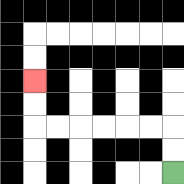{'start': '[7, 7]', 'end': '[1, 3]', 'path_directions': 'U,U,L,L,L,L,L,L,U,U', 'path_coordinates': '[[7, 7], [7, 6], [7, 5], [6, 5], [5, 5], [4, 5], [3, 5], [2, 5], [1, 5], [1, 4], [1, 3]]'}